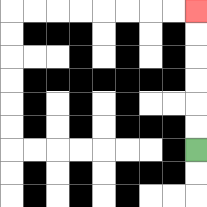{'start': '[8, 6]', 'end': '[8, 0]', 'path_directions': 'U,U,U,U,U,U', 'path_coordinates': '[[8, 6], [8, 5], [8, 4], [8, 3], [8, 2], [8, 1], [8, 0]]'}